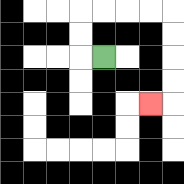{'start': '[4, 2]', 'end': '[6, 4]', 'path_directions': 'L,U,U,R,R,R,R,D,D,D,D,L', 'path_coordinates': '[[4, 2], [3, 2], [3, 1], [3, 0], [4, 0], [5, 0], [6, 0], [7, 0], [7, 1], [7, 2], [7, 3], [7, 4], [6, 4]]'}